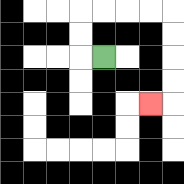{'start': '[4, 2]', 'end': '[6, 4]', 'path_directions': 'L,U,U,R,R,R,R,D,D,D,D,L', 'path_coordinates': '[[4, 2], [3, 2], [3, 1], [3, 0], [4, 0], [5, 0], [6, 0], [7, 0], [7, 1], [7, 2], [7, 3], [7, 4], [6, 4]]'}